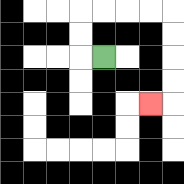{'start': '[4, 2]', 'end': '[6, 4]', 'path_directions': 'L,U,U,R,R,R,R,D,D,D,D,L', 'path_coordinates': '[[4, 2], [3, 2], [3, 1], [3, 0], [4, 0], [5, 0], [6, 0], [7, 0], [7, 1], [7, 2], [7, 3], [7, 4], [6, 4]]'}